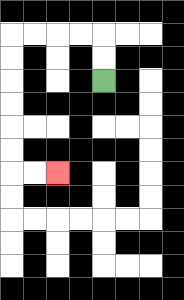{'start': '[4, 3]', 'end': '[2, 7]', 'path_directions': 'U,U,L,L,L,L,D,D,D,D,D,D,R,R', 'path_coordinates': '[[4, 3], [4, 2], [4, 1], [3, 1], [2, 1], [1, 1], [0, 1], [0, 2], [0, 3], [0, 4], [0, 5], [0, 6], [0, 7], [1, 7], [2, 7]]'}